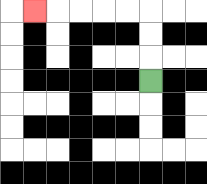{'start': '[6, 3]', 'end': '[1, 0]', 'path_directions': 'U,U,U,L,L,L,L,L', 'path_coordinates': '[[6, 3], [6, 2], [6, 1], [6, 0], [5, 0], [4, 0], [3, 0], [2, 0], [1, 0]]'}